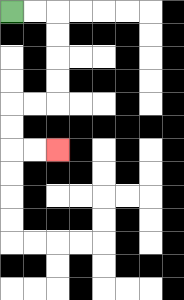{'start': '[0, 0]', 'end': '[2, 6]', 'path_directions': 'R,R,D,D,D,D,L,L,D,D,R,R', 'path_coordinates': '[[0, 0], [1, 0], [2, 0], [2, 1], [2, 2], [2, 3], [2, 4], [1, 4], [0, 4], [0, 5], [0, 6], [1, 6], [2, 6]]'}